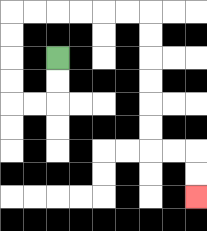{'start': '[2, 2]', 'end': '[8, 8]', 'path_directions': 'D,D,L,L,U,U,U,U,R,R,R,R,R,R,D,D,D,D,D,D,R,R,D,D', 'path_coordinates': '[[2, 2], [2, 3], [2, 4], [1, 4], [0, 4], [0, 3], [0, 2], [0, 1], [0, 0], [1, 0], [2, 0], [3, 0], [4, 0], [5, 0], [6, 0], [6, 1], [6, 2], [6, 3], [6, 4], [6, 5], [6, 6], [7, 6], [8, 6], [8, 7], [8, 8]]'}